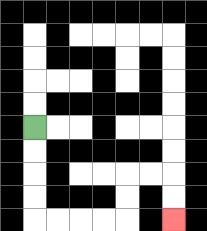{'start': '[1, 5]', 'end': '[7, 9]', 'path_directions': 'D,D,D,D,R,R,R,R,U,U,R,R,D,D', 'path_coordinates': '[[1, 5], [1, 6], [1, 7], [1, 8], [1, 9], [2, 9], [3, 9], [4, 9], [5, 9], [5, 8], [5, 7], [6, 7], [7, 7], [7, 8], [7, 9]]'}